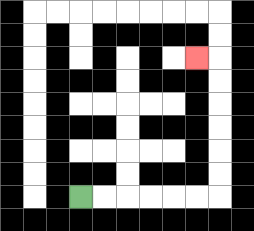{'start': '[3, 8]', 'end': '[8, 2]', 'path_directions': 'R,R,R,R,R,R,U,U,U,U,U,U,L', 'path_coordinates': '[[3, 8], [4, 8], [5, 8], [6, 8], [7, 8], [8, 8], [9, 8], [9, 7], [9, 6], [9, 5], [9, 4], [9, 3], [9, 2], [8, 2]]'}